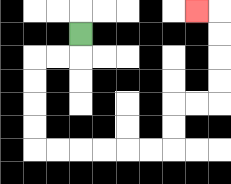{'start': '[3, 1]', 'end': '[8, 0]', 'path_directions': 'D,L,L,D,D,D,D,R,R,R,R,R,R,U,U,R,R,U,U,U,U,L', 'path_coordinates': '[[3, 1], [3, 2], [2, 2], [1, 2], [1, 3], [1, 4], [1, 5], [1, 6], [2, 6], [3, 6], [4, 6], [5, 6], [6, 6], [7, 6], [7, 5], [7, 4], [8, 4], [9, 4], [9, 3], [9, 2], [9, 1], [9, 0], [8, 0]]'}